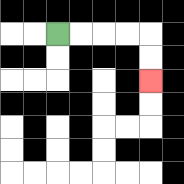{'start': '[2, 1]', 'end': '[6, 3]', 'path_directions': 'R,R,R,R,D,D', 'path_coordinates': '[[2, 1], [3, 1], [4, 1], [5, 1], [6, 1], [6, 2], [6, 3]]'}